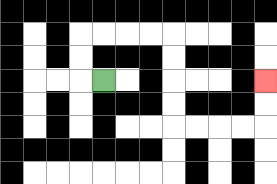{'start': '[4, 3]', 'end': '[11, 3]', 'path_directions': 'L,U,U,R,R,R,R,D,D,D,D,R,R,R,R,U,U', 'path_coordinates': '[[4, 3], [3, 3], [3, 2], [3, 1], [4, 1], [5, 1], [6, 1], [7, 1], [7, 2], [7, 3], [7, 4], [7, 5], [8, 5], [9, 5], [10, 5], [11, 5], [11, 4], [11, 3]]'}